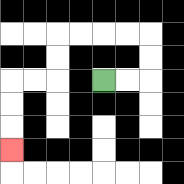{'start': '[4, 3]', 'end': '[0, 6]', 'path_directions': 'R,R,U,U,L,L,L,L,D,D,L,L,D,D,D', 'path_coordinates': '[[4, 3], [5, 3], [6, 3], [6, 2], [6, 1], [5, 1], [4, 1], [3, 1], [2, 1], [2, 2], [2, 3], [1, 3], [0, 3], [0, 4], [0, 5], [0, 6]]'}